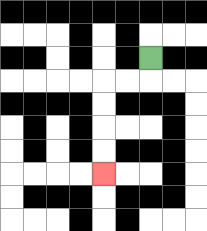{'start': '[6, 2]', 'end': '[4, 7]', 'path_directions': 'D,L,L,D,D,D,D', 'path_coordinates': '[[6, 2], [6, 3], [5, 3], [4, 3], [4, 4], [4, 5], [4, 6], [4, 7]]'}